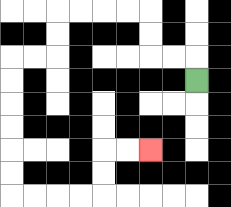{'start': '[8, 3]', 'end': '[6, 6]', 'path_directions': 'U,L,L,U,U,L,L,L,L,D,D,L,L,D,D,D,D,D,D,R,R,R,R,U,U,R,R', 'path_coordinates': '[[8, 3], [8, 2], [7, 2], [6, 2], [6, 1], [6, 0], [5, 0], [4, 0], [3, 0], [2, 0], [2, 1], [2, 2], [1, 2], [0, 2], [0, 3], [0, 4], [0, 5], [0, 6], [0, 7], [0, 8], [1, 8], [2, 8], [3, 8], [4, 8], [4, 7], [4, 6], [5, 6], [6, 6]]'}